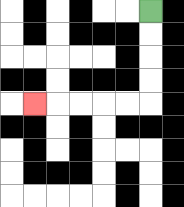{'start': '[6, 0]', 'end': '[1, 4]', 'path_directions': 'D,D,D,D,L,L,L,L,L', 'path_coordinates': '[[6, 0], [6, 1], [6, 2], [6, 3], [6, 4], [5, 4], [4, 4], [3, 4], [2, 4], [1, 4]]'}